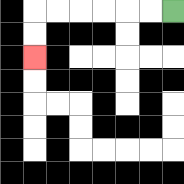{'start': '[7, 0]', 'end': '[1, 2]', 'path_directions': 'L,L,L,L,L,L,D,D', 'path_coordinates': '[[7, 0], [6, 0], [5, 0], [4, 0], [3, 0], [2, 0], [1, 0], [1, 1], [1, 2]]'}